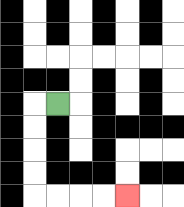{'start': '[2, 4]', 'end': '[5, 8]', 'path_directions': 'L,D,D,D,D,R,R,R,R', 'path_coordinates': '[[2, 4], [1, 4], [1, 5], [1, 6], [1, 7], [1, 8], [2, 8], [3, 8], [4, 8], [5, 8]]'}